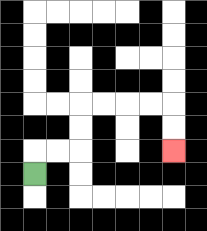{'start': '[1, 7]', 'end': '[7, 6]', 'path_directions': 'U,R,R,U,U,R,R,R,R,D,D', 'path_coordinates': '[[1, 7], [1, 6], [2, 6], [3, 6], [3, 5], [3, 4], [4, 4], [5, 4], [6, 4], [7, 4], [7, 5], [7, 6]]'}